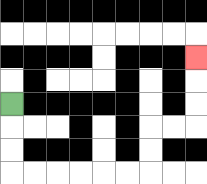{'start': '[0, 4]', 'end': '[8, 2]', 'path_directions': 'D,D,D,R,R,R,R,R,R,U,U,R,R,U,U,U', 'path_coordinates': '[[0, 4], [0, 5], [0, 6], [0, 7], [1, 7], [2, 7], [3, 7], [4, 7], [5, 7], [6, 7], [6, 6], [6, 5], [7, 5], [8, 5], [8, 4], [8, 3], [8, 2]]'}